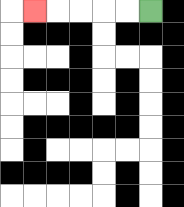{'start': '[6, 0]', 'end': '[1, 0]', 'path_directions': 'L,L,L,L,L', 'path_coordinates': '[[6, 0], [5, 0], [4, 0], [3, 0], [2, 0], [1, 0]]'}